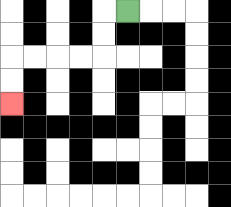{'start': '[5, 0]', 'end': '[0, 4]', 'path_directions': 'L,D,D,L,L,L,L,D,D', 'path_coordinates': '[[5, 0], [4, 0], [4, 1], [4, 2], [3, 2], [2, 2], [1, 2], [0, 2], [0, 3], [0, 4]]'}